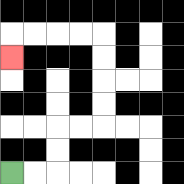{'start': '[0, 7]', 'end': '[0, 2]', 'path_directions': 'R,R,U,U,R,R,U,U,U,U,L,L,L,L,D', 'path_coordinates': '[[0, 7], [1, 7], [2, 7], [2, 6], [2, 5], [3, 5], [4, 5], [4, 4], [4, 3], [4, 2], [4, 1], [3, 1], [2, 1], [1, 1], [0, 1], [0, 2]]'}